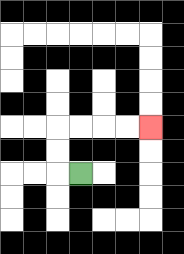{'start': '[3, 7]', 'end': '[6, 5]', 'path_directions': 'L,U,U,R,R,R,R', 'path_coordinates': '[[3, 7], [2, 7], [2, 6], [2, 5], [3, 5], [4, 5], [5, 5], [6, 5]]'}